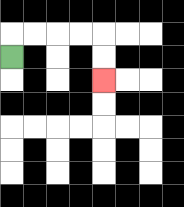{'start': '[0, 2]', 'end': '[4, 3]', 'path_directions': 'U,R,R,R,R,D,D', 'path_coordinates': '[[0, 2], [0, 1], [1, 1], [2, 1], [3, 1], [4, 1], [4, 2], [4, 3]]'}